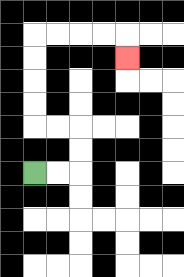{'start': '[1, 7]', 'end': '[5, 2]', 'path_directions': 'R,R,U,U,L,L,U,U,U,U,R,R,R,R,D', 'path_coordinates': '[[1, 7], [2, 7], [3, 7], [3, 6], [3, 5], [2, 5], [1, 5], [1, 4], [1, 3], [1, 2], [1, 1], [2, 1], [3, 1], [4, 1], [5, 1], [5, 2]]'}